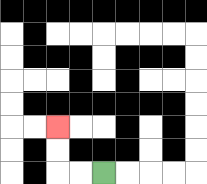{'start': '[4, 7]', 'end': '[2, 5]', 'path_directions': 'L,L,U,U', 'path_coordinates': '[[4, 7], [3, 7], [2, 7], [2, 6], [2, 5]]'}